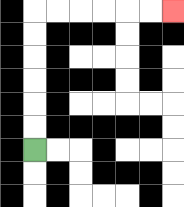{'start': '[1, 6]', 'end': '[7, 0]', 'path_directions': 'U,U,U,U,U,U,R,R,R,R,R,R', 'path_coordinates': '[[1, 6], [1, 5], [1, 4], [1, 3], [1, 2], [1, 1], [1, 0], [2, 0], [3, 0], [4, 0], [5, 0], [6, 0], [7, 0]]'}